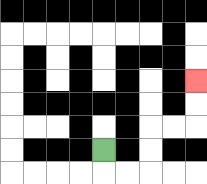{'start': '[4, 6]', 'end': '[8, 3]', 'path_directions': 'D,R,R,U,U,R,R,U,U', 'path_coordinates': '[[4, 6], [4, 7], [5, 7], [6, 7], [6, 6], [6, 5], [7, 5], [8, 5], [8, 4], [8, 3]]'}